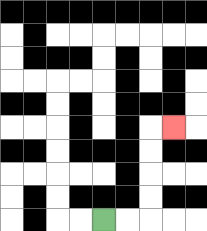{'start': '[4, 9]', 'end': '[7, 5]', 'path_directions': 'R,R,U,U,U,U,R', 'path_coordinates': '[[4, 9], [5, 9], [6, 9], [6, 8], [6, 7], [6, 6], [6, 5], [7, 5]]'}